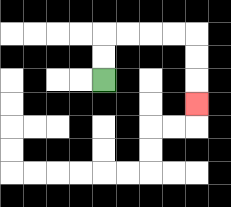{'start': '[4, 3]', 'end': '[8, 4]', 'path_directions': 'U,U,R,R,R,R,D,D,D', 'path_coordinates': '[[4, 3], [4, 2], [4, 1], [5, 1], [6, 1], [7, 1], [8, 1], [8, 2], [8, 3], [8, 4]]'}